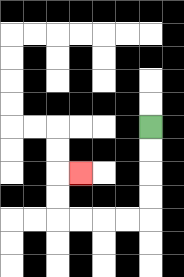{'start': '[6, 5]', 'end': '[3, 7]', 'path_directions': 'D,D,D,D,L,L,L,L,U,U,R', 'path_coordinates': '[[6, 5], [6, 6], [6, 7], [6, 8], [6, 9], [5, 9], [4, 9], [3, 9], [2, 9], [2, 8], [2, 7], [3, 7]]'}